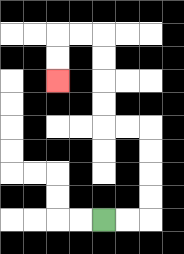{'start': '[4, 9]', 'end': '[2, 3]', 'path_directions': 'R,R,U,U,U,U,L,L,U,U,U,U,L,L,D,D', 'path_coordinates': '[[4, 9], [5, 9], [6, 9], [6, 8], [6, 7], [6, 6], [6, 5], [5, 5], [4, 5], [4, 4], [4, 3], [4, 2], [4, 1], [3, 1], [2, 1], [2, 2], [2, 3]]'}